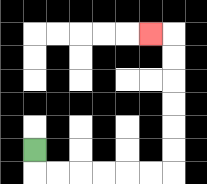{'start': '[1, 6]', 'end': '[6, 1]', 'path_directions': 'D,R,R,R,R,R,R,U,U,U,U,U,U,L', 'path_coordinates': '[[1, 6], [1, 7], [2, 7], [3, 7], [4, 7], [5, 7], [6, 7], [7, 7], [7, 6], [7, 5], [7, 4], [7, 3], [7, 2], [7, 1], [6, 1]]'}